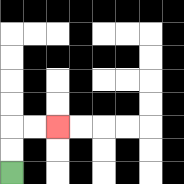{'start': '[0, 7]', 'end': '[2, 5]', 'path_directions': 'U,U,R,R', 'path_coordinates': '[[0, 7], [0, 6], [0, 5], [1, 5], [2, 5]]'}